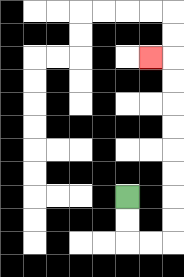{'start': '[5, 8]', 'end': '[6, 2]', 'path_directions': 'D,D,R,R,U,U,U,U,U,U,U,U,L', 'path_coordinates': '[[5, 8], [5, 9], [5, 10], [6, 10], [7, 10], [7, 9], [7, 8], [7, 7], [7, 6], [7, 5], [7, 4], [7, 3], [7, 2], [6, 2]]'}